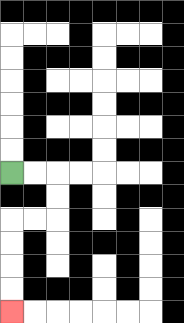{'start': '[0, 7]', 'end': '[0, 13]', 'path_directions': 'R,R,D,D,L,L,D,D,D,D', 'path_coordinates': '[[0, 7], [1, 7], [2, 7], [2, 8], [2, 9], [1, 9], [0, 9], [0, 10], [0, 11], [0, 12], [0, 13]]'}